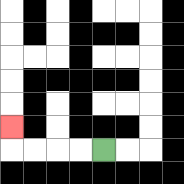{'start': '[4, 6]', 'end': '[0, 5]', 'path_directions': 'L,L,L,L,U', 'path_coordinates': '[[4, 6], [3, 6], [2, 6], [1, 6], [0, 6], [0, 5]]'}